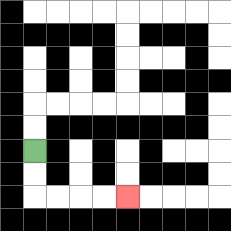{'start': '[1, 6]', 'end': '[5, 8]', 'path_directions': 'D,D,R,R,R,R', 'path_coordinates': '[[1, 6], [1, 7], [1, 8], [2, 8], [3, 8], [4, 8], [5, 8]]'}